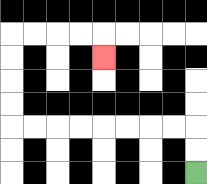{'start': '[8, 7]', 'end': '[4, 2]', 'path_directions': 'U,U,L,L,L,L,L,L,L,L,U,U,U,U,R,R,R,R,D', 'path_coordinates': '[[8, 7], [8, 6], [8, 5], [7, 5], [6, 5], [5, 5], [4, 5], [3, 5], [2, 5], [1, 5], [0, 5], [0, 4], [0, 3], [0, 2], [0, 1], [1, 1], [2, 1], [3, 1], [4, 1], [4, 2]]'}